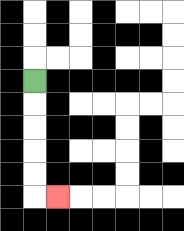{'start': '[1, 3]', 'end': '[2, 8]', 'path_directions': 'D,D,D,D,D,R', 'path_coordinates': '[[1, 3], [1, 4], [1, 5], [1, 6], [1, 7], [1, 8], [2, 8]]'}